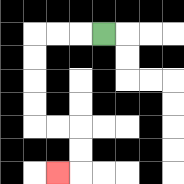{'start': '[4, 1]', 'end': '[2, 7]', 'path_directions': 'L,L,L,D,D,D,D,R,R,D,D,L', 'path_coordinates': '[[4, 1], [3, 1], [2, 1], [1, 1], [1, 2], [1, 3], [1, 4], [1, 5], [2, 5], [3, 5], [3, 6], [3, 7], [2, 7]]'}